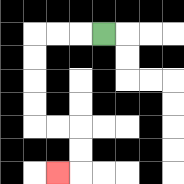{'start': '[4, 1]', 'end': '[2, 7]', 'path_directions': 'L,L,L,D,D,D,D,R,R,D,D,L', 'path_coordinates': '[[4, 1], [3, 1], [2, 1], [1, 1], [1, 2], [1, 3], [1, 4], [1, 5], [2, 5], [3, 5], [3, 6], [3, 7], [2, 7]]'}